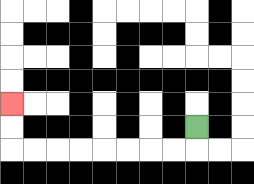{'start': '[8, 5]', 'end': '[0, 4]', 'path_directions': 'D,L,L,L,L,L,L,L,L,U,U', 'path_coordinates': '[[8, 5], [8, 6], [7, 6], [6, 6], [5, 6], [4, 6], [3, 6], [2, 6], [1, 6], [0, 6], [0, 5], [0, 4]]'}